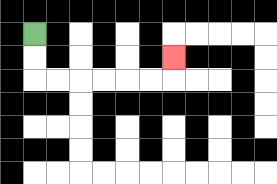{'start': '[1, 1]', 'end': '[7, 2]', 'path_directions': 'D,D,R,R,R,R,R,R,U', 'path_coordinates': '[[1, 1], [1, 2], [1, 3], [2, 3], [3, 3], [4, 3], [5, 3], [6, 3], [7, 3], [7, 2]]'}